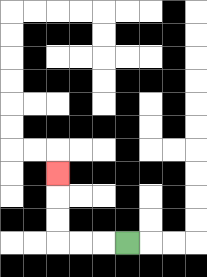{'start': '[5, 10]', 'end': '[2, 7]', 'path_directions': 'L,L,L,U,U,U', 'path_coordinates': '[[5, 10], [4, 10], [3, 10], [2, 10], [2, 9], [2, 8], [2, 7]]'}